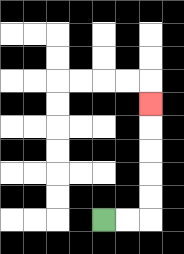{'start': '[4, 9]', 'end': '[6, 4]', 'path_directions': 'R,R,U,U,U,U,U', 'path_coordinates': '[[4, 9], [5, 9], [6, 9], [6, 8], [6, 7], [6, 6], [6, 5], [6, 4]]'}